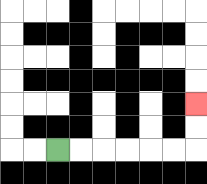{'start': '[2, 6]', 'end': '[8, 4]', 'path_directions': 'R,R,R,R,R,R,U,U', 'path_coordinates': '[[2, 6], [3, 6], [4, 6], [5, 6], [6, 6], [7, 6], [8, 6], [8, 5], [8, 4]]'}